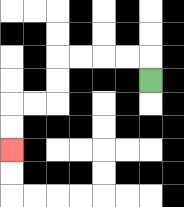{'start': '[6, 3]', 'end': '[0, 6]', 'path_directions': 'U,L,L,L,L,D,D,L,L,D,D', 'path_coordinates': '[[6, 3], [6, 2], [5, 2], [4, 2], [3, 2], [2, 2], [2, 3], [2, 4], [1, 4], [0, 4], [0, 5], [0, 6]]'}